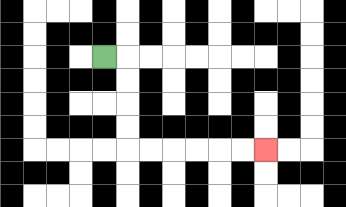{'start': '[4, 2]', 'end': '[11, 6]', 'path_directions': 'R,D,D,D,D,R,R,R,R,R,R', 'path_coordinates': '[[4, 2], [5, 2], [5, 3], [5, 4], [5, 5], [5, 6], [6, 6], [7, 6], [8, 6], [9, 6], [10, 6], [11, 6]]'}